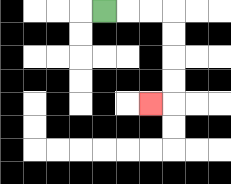{'start': '[4, 0]', 'end': '[6, 4]', 'path_directions': 'R,R,R,D,D,D,D,L', 'path_coordinates': '[[4, 0], [5, 0], [6, 0], [7, 0], [7, 1], [7, 2], [7, 3], [7, 4], [6, 4]]'}